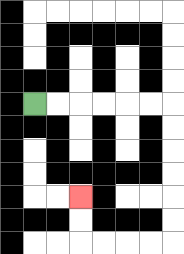{'start': '[1, 4]', 'end': '[3, 8]', 'path_directions': 'R,R,R,R,R,R,D,D,D,D,D,D,L,L,L,L,U,U', 'path_coordinates': '[[1, 4], [2, 4], [3, 4], [4, 4], [5, 4], [6, 4], [7, 4], [7, 5], [7, 6], [7, 7], [7, 8], [7, 9], [7, 10], [6, 10], [5, 10], [4, 10], [3, 10], [3, 9], [3, 8]]'}